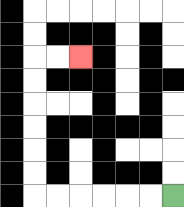{'start': '[7, 8]', 'end': '[3, 2]', 'path_directions': 'L,L,L,L,L,L,U,U,U,U,U,U,R,R', 'path_coordinates': '[[7, 8], [6, 8], [5, 8], [4, 8], [3, 8], [2, 8], [1, 8], [1, 7], [1, 6], [1, 5], [1, 4], [1, 3], [1, 2], [2, 2], [3, 2]]'}